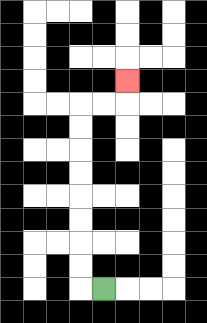{'start': '[4, 12]', 'end': '[5, 3]', 'path_directions': 'L,U,U,U,U,U,U,U,U,R,R,U', 'path_coordinates': '[[4, 12], [3, 12], [3, 11], [3, 10], [3, 9], [3, 8], [3, 7], [3, 6], [3, 5], [3, 4], [4, 4], [5, 4], [5, 3]]'}